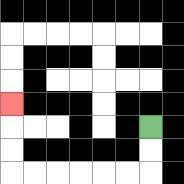{'start': '[6, 5]', 'end': '[0, 4]', 'path_directions': 'D,D,L,L,L,L,L,L,U,U,U', 'path_coordinates': '[[6, 5], [6, 6], [6, 7], [5, 7], [4, 7], [3, 7], [2, 7], [1, 7], [0, 7], [0, 6], [0, 5], [0, 4]]'}